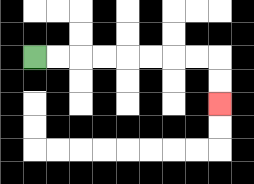{'start': '[1, 2]', 'end': '[9, 4]', 'path_directions': 'R,R,R,R,R,R,R,R,D,D', 'path_coordinates': '[[1, 2], [2, 2], [3, 2], [4, 2], [5, 2], [6, 2], [7, 2], [8, 2], [9, 2], [9, 3], [9, 4]]'}